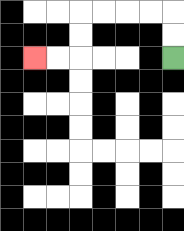{'start': '[7, 2]', 'end': '[1, 2]', 'path_directions': 'U,U,L,L,L,L,D,D,L,L', 'path_coordinates': '[[7, 2], [7, 1], [7, 0], [6, 0], [5, 0], [4, 0], [3, 0], [3, 1], [3, 2], [2, 2], [1, 2]]'}